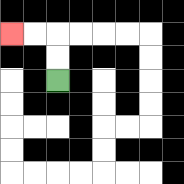{'start': '[2, 3]', 'end': '[0, 1]', 'path_directions': 'U,U,L,L', 'path_coordinates': '[[2, 3], [2, 2], [2, 1], [1, 1], [0, 1]]'}